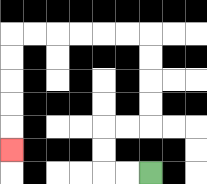{'start': '[6, 7]', 'end': '[0, 6]', 'path_directions': 'L,L,U,U,R,R,U,U,U,U,L,L,L,L,L,L,D,D,D,D,D', 'path_coordinates': '[[6, 7], [5, 7], [4, 7], [4, 6], [4, 5], [5, 5], [6, 5], [6, 4], [6, 3], [6, 2], [6, 1], [5, 1], [4, 1], [3, 1], [2, 1], [1, 1], [0, 1], [0, 2], [0, 3], [0, 4], [0, 5], [0, 6]]'}